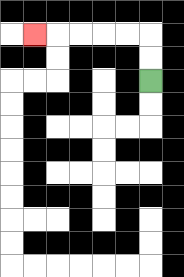{'start': '[6, 3]', 'end': '[1, 1]', 'path_directions': 'U,U,L,L,L,L,L', 'path_coordinates': '[[6, 3], [6, 2], [6, 1], [5, 1], [4, 1], [3, 1], [2, 1], [1, 1]]'}